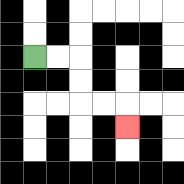{'start': '[1, 2]', 'end': '[5, 5]', 'path_directions': 'R,R,D,D,R,R,D', 'path_coordinates': '[[1, 2], [2, 2], [3, 2], [3, 3], [3, 4], [4, 4], [5, 4], [5, 5]]'}